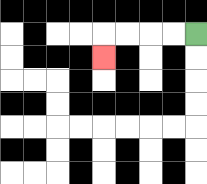{'start': '[8, 1]', 'end': '[4, 2]', 'path_directions': 'L,L,L,L,D', 'path_coordinates': '[[8, 1], [7, 1], [6, 1], [5, 1], [4, 1], [4, 2]]'}